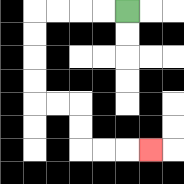{'start': '[5, 0]', 'end': '[6, 6]', 'path_directions': 'L,L,L,L,D,D,D,D,R,R,D,D,R,R,R', 'path_coordinates': '[[5, 0], [4, 0], [3, 0], [2, 0], [1, 0], [1, 1], [1, 2], [1, 3], [1, 4], [2, 4], [3, 4], [3, 5], [3, 6], [4, 6], [5, 6], [6, 6]]'}